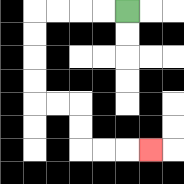{'start': '[5, 0]', 'end': '[6, 6]', 'path_directions': 'L,L,L,L,D,D,D,D,R,R,D,D,R,R,R', 'path_coordinates': '[[5, 0], [4, 0], [3, 0], [2, 0], [1, 0], [1, 1], [1, 2], [1, 3], [1, 4], [2, 4], [3, 4], [3, 5], [3, 6], [4, 6], [5, 6], [6, 6]]'}